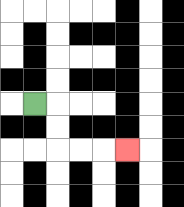{'start': '[1, 4]', 'end': '[5, 6]', 'path_directions': 'R,D,D,R,R,R', 'path_coordinates': '[[1, 4], [2, 4], [2, 5], [2, 6], [3, 6], [4, 6], [5, 6]]'}